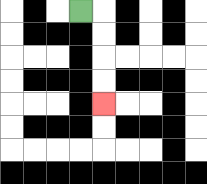{'start': '[3, 0]', 'end': '[4, 4]', 'path_directions': 'R,D,D,D,D', 'path_coordinates': '[[3, 0], [4, 0], [4, 1], [4, 2], [4, 3], [4, 4]]'}